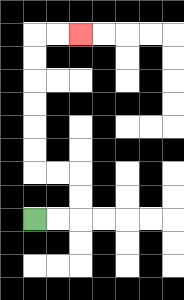{'start': '[1, 9]', 'end': '[3, 1]', 'path_directions': 'R,R,U,U,L,L,U,U,U,U,U,U,R,R', 'path_coordinates': '[[1, 9], [2, 9], [3, 9], [3, 8], [3, 7], [2, 7], [1, 7], [1, 6], [1, 5], [1, 4], [1, 3], [1, 2], [1, 1], [2, 1], [3, 1]]'}